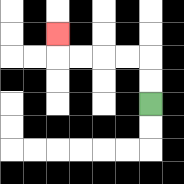{'start': '[6, 4]', 'end': '[2, 1]', 'path_directions': 'U,U,L,L,L,L,U', 'path_coordinates': '[[6, 4], [6, 3], [6, 2], [5, 2], [4, 2], [3, 2], [2, 2], [2, 1]]'}